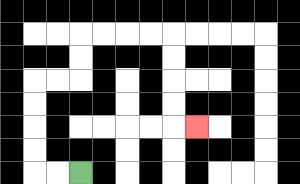{'start': '[3, 7]', 'end': '[8, 5]', 'path_directions': 'L,L,U,U,U,U,R,R,U,U,R,R,R,R,D,D,D,D,R', 'path_coordinates': '[[3, 7], [2, 7], [1, 7], [1, 6], [1, 5], [1, 4], [1, 3], [2, 3], [3, 3], [3, 2], [3, 1], [4, 1], [5, 1], [6, 1], [7, 1], [7, 2], [7, 3], [7, 4], [7, 5], [8, 5]]'}